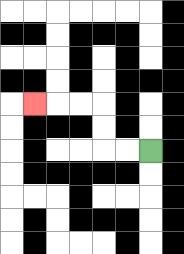{'start': '[6, 6]', 'end': '[1, 4]', 'path_directions': 'L,L,U,U,L,L,L', 'path_coordinates': '[[6, 6], [5, 6], [4, 6], [4, 5], [4, 4], [3, 4], [2, 4], [1, 4]]'}